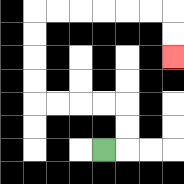{'start': '[4, 6]', 'end': '[7, 2]', 'path_directions': 'R,U,U,L,L,L,L,U,U,U,U,R,R,R,R,R,R,D,D', 'path_coordinates': '[[4, 6], [5, 6], [5, 5], [5, 4], [4, 4], [3, 4], [2, 4], [1, 4], [1, 3], [1, 2], [1, 1], [1, 0], [2, 0], [3, 0], [4, 0], [5, 0], [6, 0], [7, 0], [7, 1], [7, 2]]'}